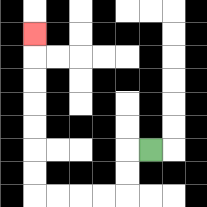{'start': '[6, 6]', 'end': '[1, 1]', 'path_directions': 'L,D,D,L,L,L,L,U,U,U,U,U,U,U', 'path_coordinates': '[[6, 6], [5, 6], [5, 7], [5, 8], [4, 8], [3, 8], [2, 8], [1, 8], [1, 7], [1, 6], [1, 5], [1, 4], [1, 3], [1, 2], [1, 1]]'}